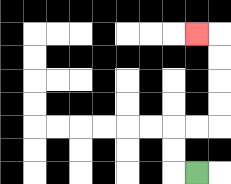{'start': '[8, 7]', 'end': '[8, 1]', 'path_directions': 'L,U,U,R,R,U,U,U,U,L', 'path_coordinates': '[[8, 7], [7, 7], [7, 6], [7, 5], [8, 5], [9, 5], [9, 4], [9, 3], [9, 2], [9, 1], [8, 1]]'}